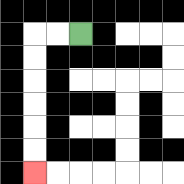{'start': '[3, 1]', 'end': '[1, 7]', 'path_directions': 'L,L,D,D,D,D,D,D', 'path_coordinates': '[[3, 1], [2, 1], [1, 1], [1, 2], [1, 3], [1, 4], [1, 5], [1, 6], [1, 7]]'}